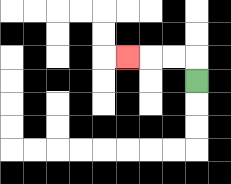{'start': '[8, 3]', 'end': '[5, 2]', 'path_directions': 'U,L,L,L', 'path_coordinates': '[[8, 3], [8, 2], [7, 2], [6, 2], [5, 2]]'}